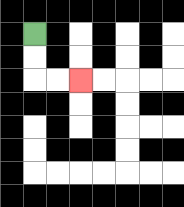{'start': '[1, 1]', 'end': '[3, 3]', 'path_directions': 'D,D,R,R', 'path_coordinates': '[[1, 1], [1, 2], [1, 3], [2, 3], [3, 3]]'}